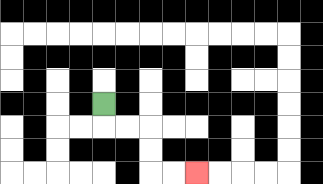{'start': '[4, 4]', 'end': '[8, 7]', 'path_directions': 'D,R,R,D,D,R,R', 'path_coordinates': '[[4, 4], [4, 5], [5, 5], [6, 5], [6, 6], [6, 7], [7, 7], [8, 7]]'}